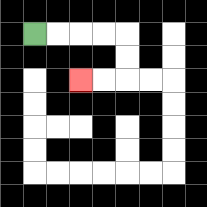{'start': '[1, 1]', 'end': '[3, 3]', 'path_directions': 'R,R,R,R,D,D,L,L', 'path_coordinates': '[[1, 1], [2, 1], [3, 1], [4, 1], [5, 1], [5, 2], [5, 3], [4, 3], [3, 3]]'}